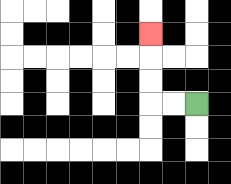{'start': '[8, 4]', 'end': '[6, 1]', 'path_directions': 'L,L,U,U,U', 'path_coordinates': '[[8, 4], [7, 4], [6, 4], [6, 3], [6, 2], [6, 1]]'}